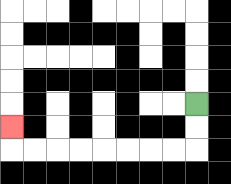{'start': '[8, 4]', 'end': '[0, 5]', 'path_directions': 'D,D,L,L,L,L,L,L,L,L,U', 'path_coordinates': '[[8, 4], [8, 5], [8, 6], [7, 6], [6, 6], [5, 6], [4, 6], [3, 6], [2, 6], [1, 6], [0, 6], [0, 5]]'}